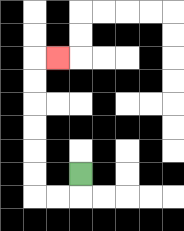{'start': '[3, 7]', 'end': '[2, 2]', 'path_directions': 'D,L,L,U,U,U,U,U,U,R', 'path_coordinates': '[[3, 7], [3, 8], [2, 8], [1, 8], [1, 7], [1, 6], [1, 5], [1, 4], [1, 3], [1, 2], [2, 2]]'}